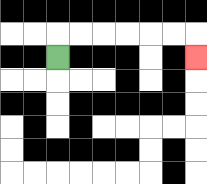{'start': '[2, 2]', 'end': '[8, 2]', 'path_directions': 'U,R,R,R,R,R,R,D', 'path_coordinates': '[[2, 2], [2, 1], [3, 1], [4, 1], [5, 1], [6, 1], [7, 1], [8, 1], [8, 2]]'}